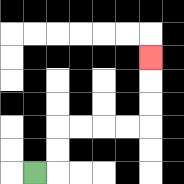{'start': '[1, 7]', 'end': '[6, 2]', 'path_directions': 'R,U,U,R,R,R,R,U,U,U', 'path_coordinates': '[[1, 7], [2, 7], [2, 6], [2, 5], [3, 5], [4, 5], [5, 5], [6, 5], [6, 4], [6, 3], [6, 2]]'}